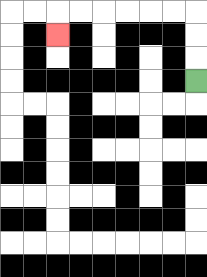{'start': '[8, 3]', 'end': '[2, 1]', 'path_directions': 'U,U,U,L,L,L,L,L,L,D', 'path_coordinates': '[[8, 3], [8, 2], [8, 1], [8, 0], [7, 0], [6, 0], [5, 0], [4, 0], [3, 0], [2, 0], [2, 1]]'}